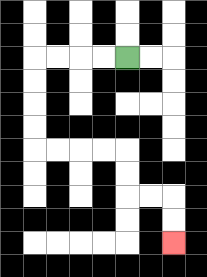{'start': '[5, 2]', 'end': '[7, 10]', 'path_directions': 'L,L,L,L,D,D,D,D,R,R,R,R,D,D,R,R,D,D', 'path_coordinates': '[[5, 2], [4, 2], [3, 2], [2, 2], [1, 2], [1, 3], [1, 4], [1, 5], [1, 6], [2, 6], [3, 6], [4, 6], [5, 6], [5, 7], [5, 8], [6, 8], [7, 8], [7, 9], [7, 10]]'}